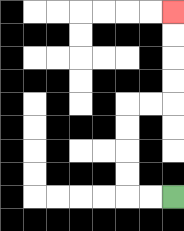{'start': '[7, 8]', 'end': '[7, 0]', 'path_directions': 'L,L,U,U,U,U,R,R,U,U,U,U', 'path_coordinates': '[[7, 8], [6, 8], [5, 8], [5, 7], [5, 6], [5, 5], [5, 4], [6, 4], [7, 4], [7, 3], [7, 2], [7, 1], [7, 0]]'}